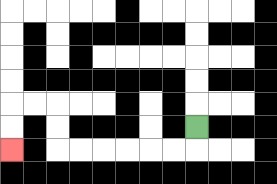{'start': '[8, 5]', 'end': '[0, 6]', 'path_directions': 'D,L,L,L,L,L,L,U,U,L,L,D,D', 'path_coordinates': '[[8, 5], [8, 6], [7, 6], [6, 6], [5, 6], [4, 6], [3, 6], [2, 6], [2, 5], [2, 4], [1, 4], [0, 4], [0, 5], [0, 6]]'}